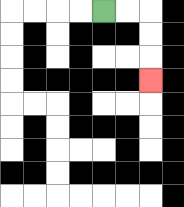{'start': '[4, 0]', 'end': '[6, 3]', 'path_directions': 'R,R,D,D,D', 'path_coordinates': '[[4, 0], [5, 0], [6, 0], [6, 1], [6, 2], [6, 3]]'}